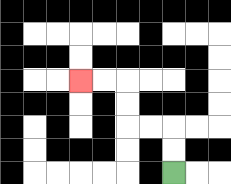{'start': '[7, 7]', 'end': '[3, 3]', 'path_directions': 'U,U,L,L,U,U,L,L', 'path_coordinates': '[[7, 7], [7, 6], [7, 5], [6, 5], [5, 5], [5, 4], [5, 3], [4, 3], [3, 3]]'}